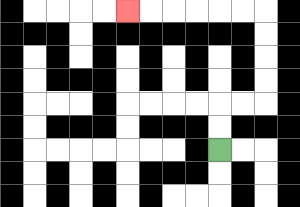{'start': '[9, 6]', 'end': '[5, 0]', 'path_directions': 'U,U,R,R,U,U,U,U,L,L,L,L,L,L', 'path_coordinates': '[[9, 6], [9, 5], [9, 4], [10, 4], [11, 4], [11, 3], [11, 2], [11, 1], [11, 0], [10, 0], [9, 0], [8, 0], [7, 0], [6, 0], [5, 0]]'}